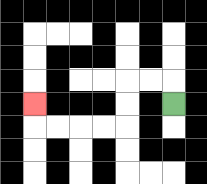{'start': '[7, 4]', 'end': '[1, 4]', 'path_directions': 'U,L,L,D,D,L,L,L,L,U', 'path_coordinates': '[[7, 4], [7, 3], [6, 3], [5, 3], [5, 4], [5, 5], [4, 5], [3, 5], [2, 5], [1, 5], [1, 4]]'}